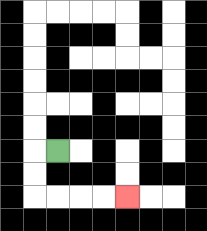{'start': '[2, 6]', 'end': '[5, 8]', 'path_directions': 'L,D,D,R,R,R,R', 'path_coordinates': '[[2, 6], [1, 6], [1, 7], [1, 8], [2, 8], [3, 8], [4, 8], [5, 8]]'}